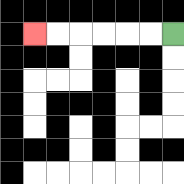{'start': '[7, 1]', 'end': '[1, 1]', 'path_directions': 'L,L,L,L,L,L', 'path_coordinates': '[[7, 1], [6, 1], [5, 1], [4, 1], [3, 1], [2, 1], [1, 1]]'}